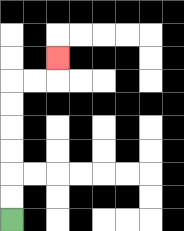{'start': '[0, 9]', 'end': '[2, 2]', 'path_directions': 'U,U,U,U,U,U,R,R,U', 'path_coordinates': '[[0, 9], [0, 8], [0, 7], [0, 6], [0, 5], [0, 4], [0, 3], [1, 3], [2, 3], [2, 2]]'}